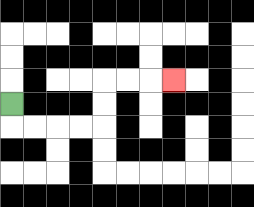{'start': '[0, 4]', 'end': '[7, 3]', 'path_directions': 'D,R,R,R,R,U,U,R,R,R', 'path_coordinates': '[[0, 4], [0, 5], [1, 5], [2, 5], [3, 5], [4, 5], [4, 4], [4, 3], [5, 3], [6, 3], [7, 3]]'}